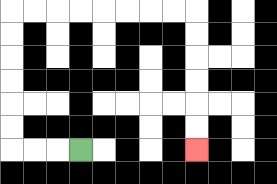{'start': '[3, 6]', 'end': '[8, 6]', 'path_directions': 'L,L,L,U,U,U,U,U,U,R,R,R,R,R,R,R,R,D,D,D,D,D,D', 'path_coordinates': '[[3, 6], [2, 6], [1, 6], [0, 6], [0, 5], [0, 4], [0, 3], [0, 2], [0, 1], [0, 0], [1, 0], [2, 0], [3, 0], [4, 0], [5, 0], [6, 0], [7, 0], [8, 0], [8, 1], [8, 2], [8, 3], [8, 4], [8, 5], [8, 6]]'}